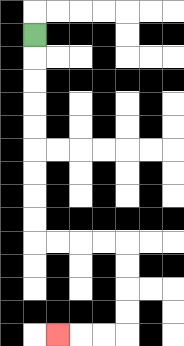{'start': '[1, 1]', 'end': '[2, 14]', 'path_directions': 'D,D,D,D,D,D,D,D,D,R,R,R,R,D,D,D,D,L,L,L', 'path_coordinates': '[[1, 1], [1, 2], [1, 3], [1, 4], [1, 5], [1, 6], [1, 7], [1, 8], [1, 9], [1, 10], [2, 10], [3, 10], [4, 10], [5, 10], [5, 11], [5, 12], [5, 13], [5, 14], [4, 14], [3, 14], [2, 14]]'}